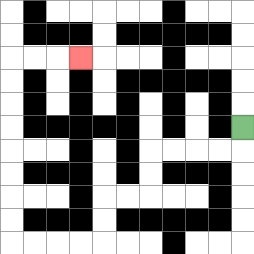{'start': '[10, 5]', 'end': '[3, 2]', 'path_directions': 'D,L,L,L,L,D,D,L,L,D,D,L,L,L,L,U,U,U,U,U,U,U,U,R,R,R', 'path_coordinates': '[[10, 5], [10, 6], [9, 6], [8, 6], [7, 6], [6, 6], [6, 7], [6, 8], [5, 8], [4, 8], [4, 9], [4, 10], [3, 10], [2, 10], [1, 10], [0, 10], [0, 9], [0, 8], [0, 7], [0, 6], [0, 5], [0, 4], [0, 3], [0, 2], [1, 2], [2, 2], [3, 2]]'}